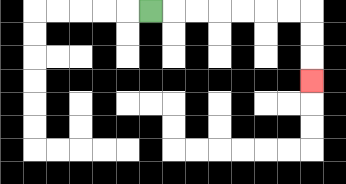{'start': '[6, 0]', 'end': '[13, 3]', 'path_directions': 'R,R,R,R,R,R,R,D,D,D', 'path_coordinates': '[[6, 0], [7, 0], [8, 0], [9, 0], [10, 0], [11, 0], [12, 0], [13, 0], [13, 1], [13, 2], [13, 3]]'}